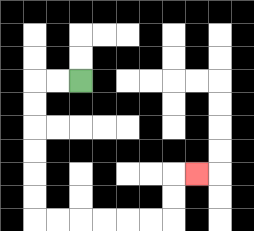{'start': '[3, 3]', 'end': '[8, 7]', 'path_directions': 'L,L,D,D,D,D,D,D,R,R,R,R,R,R,U,U,R', 'path_coordinates': '[[3, 3], [2, 3], [1, 3], [1, 4], [1, 5], [1, 6], [1, 7], [1, 8], [1, 9], [2, 9], [3, 9], [4, 9], [5, 9], [6, 9], [7, 9], [7, 8], [7, 7], [8, 7]]'}